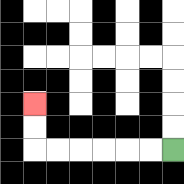{'start': '[7, 6]', 'end': '[1, 4]', 'path_directions': 'L,L,L,L,L,L,U,U', 'path_coordinates': '[[7, 6], [6, 6], [5, 6], [4, 6], [3, 6], [2, 6], [1, 6], [1, 5], [1, 4]]'}